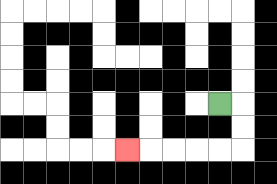{'start': '[9, 4]', 'end': '[5, 6]', 'path_directions': 'R,D,D,L,L,L,L,L', 'path_coordinates': '[[9, 4], [10, 4], [10, 5], [10, 6], [9, 6], [8, 6], [7, 6], [6, 6], [5, 6]]'}